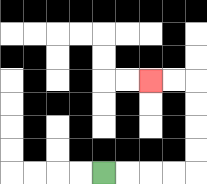{'start': '[4, 7]', 'end': '[6, 3]', 'path_directions': 'R,R,R,R,U,U,U,U,L,L', 'path_coordinates': '[[4, 7], [5, 7], [6, 7], [7, 7], [8, 7], [8, 6], [8, 5], [8, 4], [8, 3], [7, 3], [6, 3]]'}